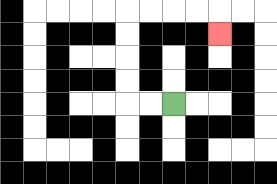{'start': '[7, 4]', 'end': '[9, 1]', 'path_directions': 'L,L,U,U,U,U,R,R,R,R,D', 'path_coordinates': '[[7, 4], [6, 4], [5, 4], [5, 3], [5, 2], [5, 1], [5, 0], [6, 0], [7, 0], [8, 0], [9, 0], [9, 1]]'}